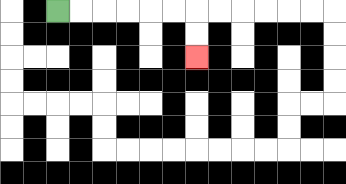{'start': '[2, 0]', 'end': '[8, 2]', 'path_directions': 'R,R,R,R,R,R,D,D', 'path_coordinates': '[[2, 0], [3, 0], [4, 0], [5, 0], [6, 0], [7, 0], [8, 0], [8, 1], [8, 2]]'}